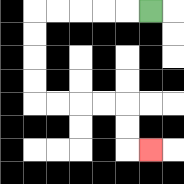{'start': '[6, 0]', 'end': '[6, 6]', 'path_directions': 'L,L,L,L,L,D,D,D,D,R,R,R,R,D,D,R', 'path_coordinates': '[[6, 0], [5, 0], [4, 0], [3, 0], [2, 0], [1, 0], [1, 1], [1, 2], [1, 3], [1, 4], [2, 4], [3, 4], [4, 4], [5, 4], [5, 5], [5, 6], [6, 6]]'}